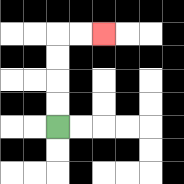{'start': '[2, 5]', 'end': '[4, 1]', 'path_directions': 'U,U,U,U,R,R', 'path_coordinates': '[[2, 5], [2, 4], [2, 3], [2, 2], [2, 1], [3, 1], [4, 1]]'}